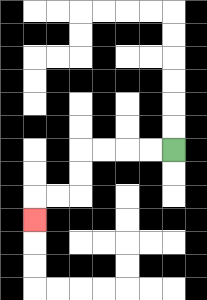{'start': '[7, 6]', 'end': '[1, 9]', 'path_directions': 'L,L,L,L,D,D,L,L,D', 'path_coordinates': '[[7, 6], [6, 6], [5, 6], [4, 6], [3, 6], [3, 7], [3, 8], [2, 8], [1, 8], [1, 9]]'}